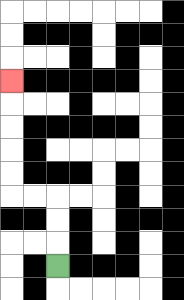{'start': '[2, 11]', 'end': '[0, 3]', 'path_directions': 'U,U,U,L,L,U,U,U,U,U', 'path_coordinates': '[[2, 11], [2, 10], [2, 9], [2, 8], [1, 8], [0, 8], [0, 7], [0, 6], [0, 5], [0, 4], [0, 3]]'}